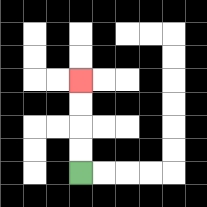{'start': '[3, 7]', 'end': '[3, 3]', 'path_directions': 'U,U,U,U', 'path_coordinates': '[[3, 7], [3, 6], [3, 5], [3, 4], [3, 3]]'}